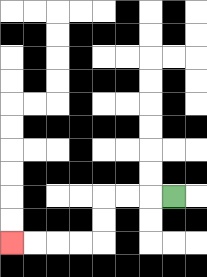{'start': '[7, 8]', 'end': '[0, 10]', 'path_directions': 'L,L,L,D,D,L,L,L,L', 'path_coordinates': '[[7, 8], [6, 8], [5, 8], [4, 8], [4, 9], [4, 10], [3, 10], [2, 10], [1, 10], [0, 10]]'}